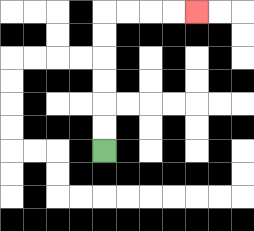{'start': '[4, 6]', 'end': '[8, 0]', 'path_directions': 'U,U,U,U,U,U,R,R,R,R', 'path_coordinates': '[[4, 6], [4, 5], [4, 4], [4, 3], [4, 2], [4, 1], [4, 0], [5, 0], [6, 0], [7, 0], [8, 0]]'}